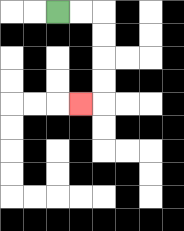{'start': '[2, 0]', 'end': '[3, 4]', 'path_directions': 'R,R,D,D,D,D,L', 'path_coordinates': '[[2, 0], [3, 0], [4, 0], [4, 1], [4, 2], [4, 3], [4, 4], [3, 4]]'}